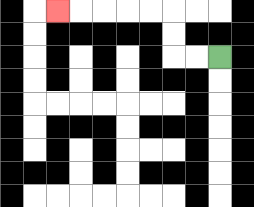{'start': '[9, 2]', 'end': '[2, 0]', 'path_directions': 'L,L,U,U,L,L,L,L,L', 'path_coordinates': '[[9, 2], [8, 2], [7, 2], [7, 1], [7, 0], [6, 0], [5, 0], [4, 0], [3, 0], [2, 0]]'}